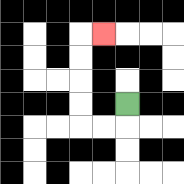{'start': '[5, 4]', 'end': '[4, 1]', 'path_directions': 'D,L,L,U,U,U,U,R', 'path_coordinates': '[[5, 4], [5, 5], [4, 5], [3, 5], [3, 4], [3, 3], [3, 2], [3, 1], [4, 1]]'}